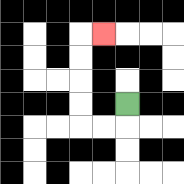{'start': '[5, 4]', 'end': '[4, 1]', 'path_directions': 'D,L,L,U,U,U,U,R', 'path_coordinates': '[[5, 4], [5, 5], [4, 5], [3, 5], [3, 4], [3, 3], [3, 2], [3, 1], [4, 1]]'}